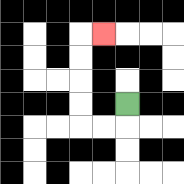{'start': '[5, 4]', 'end': '[4, 1]', 'path_directions': 'D,L,L,U,U,U,U,R', 'path_coordinates': '[[5, 4], [5, 5], [4, 5], [3, 5], [3, 4], [3, 3], [3, 2], [3, 1], [4, 1]]'}